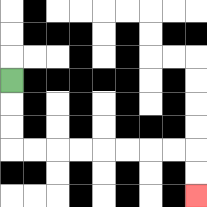{'start': '[0, 3]', 'end': '[8, 8]', 'path_directions': 'D,D,D,R,R,R,R,R,R,R,R,D,D', 'path_coordinates': '[[0, 3], [0, 4], [0, 5], [0, 6], [1, 6], [2, 6], [3, 6], [4, 6], [5, 6], [6, 6], [7, 6], [8, 6], [8, 7], [8, 8]]'}